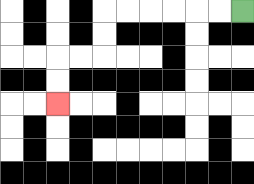{'start': '[10, 0]', 'end': '[2, 4]', 'path_directions': 'L,L,L,L,L,L,D,D,L,L,D,D', 'path_coordinates': '[[10, 0], [9, 0], [8, 0], [7, 0], [6, 0], [5, 0], [4, 0], [4, 1], [4, 2], [3, 2], [2, 2], [2, 3], [2, 4]]'}